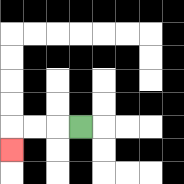{'start': '[3, 5]', 'end': '[0, 6]', 'path_directions': 'L,L,L,D', 'path_coordinates': '[[3, 5], [2, 5], [1, 5], [0, 5], [0, 6]]'}